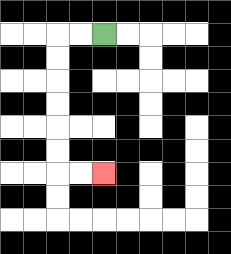{'start': '[4, 1]', 'end': '[4, 7]', 'path_directions': 'L,L,D,D,D,D,D,D,R,R', 'path_coordinates': '[[4, 1], [3, 1], [2, 1], [2, 2], [2, 3], [2, 4], [2, 5], [2, 6], [2, 7], [3, 7], [4, 7]]'}